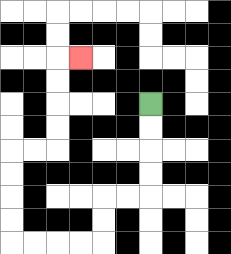{'start': '[6, 4]', 'end': '[3, 2]', 'path_directions': 'D,D,D,D,L,L,D,D,L,L,L,L,U,U,U,U,R,R,U,U,U,U,R', 'path_coordinates': '[[6, 4], [6, 5], [6, 6], [6, 7], [6, 8], [5, 8], [4, 8], [4, 9], [4, 10], [3, 10], [2, 10], [1, 10], [0, 10], [0, 9], [0, 8], [0, 7], [0, 6], [1, 6], [2, 6], [2, 5], [2, 4], [2, 3], [2, 2], [3, 2]]'}